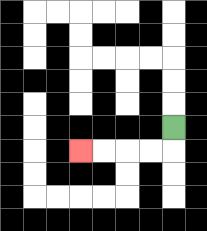{'start': '[7, 5]', 'end': '[3, 6]', 'path_directions': 'D,L,L,L,L', 'path_coordinates': '[[7, 5], [7, 6], [6, 6], [5, 6], [4, 6], [3, 6]]'}